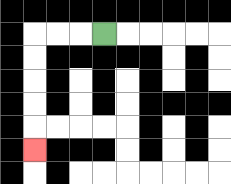{'start': '[4, 1]', 'end': '[1, 6]', 'path_directions': 'L,L,L,D,D,D,D,D', 'path_coordinates': '[[4, 1], [3, 1], [2, 1], [1, 1], [1, 2], [1, 3], [1, 4], [1, 5], [1, 6]]'}